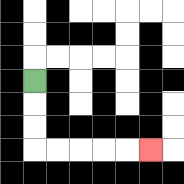{'start': '[1, 3]', 'end': '[6, 6]', 'path_directions': 'D,D,D,R,R,R,R,R', 'path_coordinates': '[[1, 3], [1, 4], [1, 5], [1, 6], [2, 6], [3, 6], [4, 6], [5, 6], [6, 6]]'}